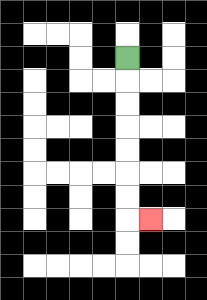{'start': '[5, 2]', 'end': '[6, 9]', 'path_directions': 'D,D,D,D,D,D,D,R', 'path_coordinates': '[[5, 2], [5, 3], [5, 4], [5, 5], [5, 6], [5, 7], [5, 8], [5, 9], [6, 9]]'}